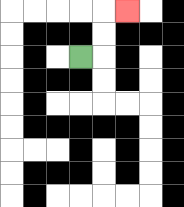{'start': '[3, 2]', 'end': '[5, 0]', 'path_directions': 'R,U,U,R', 'path_coordinates': '[[3, 2], [4, 2], [4, 1], [4, 0], [5, 0]]'}